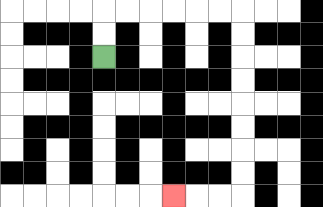{'start': '[4, 2]', 'end': '[7, 8]', 'path_directions': 'U,U,R,R,R,R,R,R,D,D,D,D,D,D,D,D,L,L,L', 'path_coordinates': '[[4, 2], [4, 1], [4, 0], [5, 0], [6, 0], [7, 0], [8, 0], [9, 0], [10, 0], [10, 1], [10, 2], [10, 3], [10, 4], [10, 5], [10, 6], [10, 7], [10, 8], [9, 8], [8, 8], [7, 8]]'}